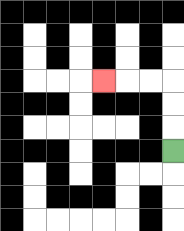{'start': '[7, 6]', 'end': '[4, 3]', 'path_directions': 'U,U,U,L,L,L', 'path_coordinates': '[[7, 6], [7, 5], [7, 4], [7, 3], [6, 3], [5, 3], [4, 3]]'}